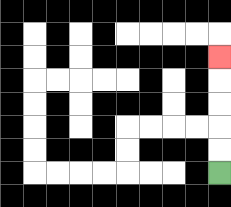{'start': '[9, 7]', 'end': '[9, 2]', 'path_directions': 'U,U,U,U,U', 'path_coordinates': '[[9, 7], [9, 6], [9, 5], [9, 4], [9, 3], [9, 2]]'}